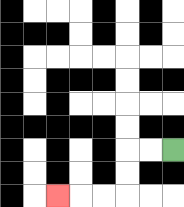{'start': '[7, 6]', 'end': '[2, 8]', 'path_directions': 'L,L,D,D,L,L,L', 'path_coordinates': '[[7, 6], [6, 6], [5, 6], [5, 7], [5, 8], [4, 8], [3, 8], [2, 8]]'}